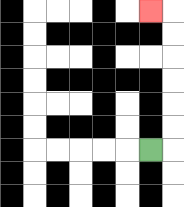{'start': '[6, 6]', 'end': '[6, 0]', 'path_directions': 'R,U,U,U,U,U,U,L', 'path_coordinates': '[[6, 6], [7, 6], [7, 5], [7, 4], [7, 3], [7, 2], [7, 1], [7, 0], [6, 0]]'}